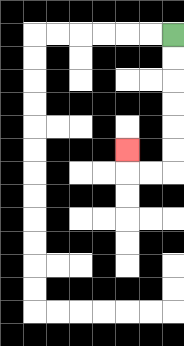{'start': '[7, 1]', 'end': '[5, 6]', 'path_directions': 'D,D,D,D,D,D,L,L,U', 'path_coordinates': '[[7, 1], [7, 2], [7, 3], [7, 4], [7, 5], [7, 6], [7, 7], [6, 7], [5, 7], [5, 6]]'}